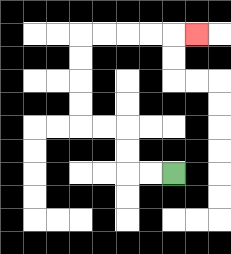{'start': '[7, 7]', 'end': '[8, 1]', 'path_directions': 'L,L,U,U,L,L,U,U,U,U,R,R,R,R,R', 'path_coordinates': '[[7, 7], [6, 7], [5, 7], [5, 6], [5, 5], [4, 5], [3, 5], [3, 4], [3, 3], [3, 2], [3, 1], [4, 1], [5, 1], [6, 1], [7, 1], [8, 1]]'}